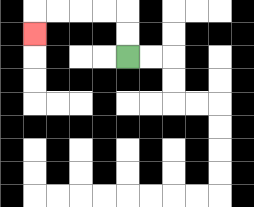{'start': '[5, 2]', 'end': '[1, 1]', 'path_directions': 'U,U,L,L,L,L,D', 'path_coordinates': '[[5, 2], [5, 1], [5, 0], [4, 0], [3, 0], [2, 0], [1, 0], [1, 1]]'}